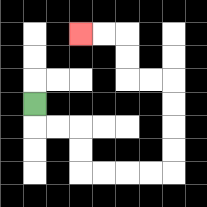{'start': '[1, 4]', 'end': '[3, 1]', 'path_directions': 'D,R,R,D,D,R,R,R,R,U,U,U,U,L,L,U,U,L,L', 'path_coordinates': '[[1, 4], [1, 5], [2, 5], [3, 5], [3, 6], [3, 7], [4, 7], [5, 7], [6, 7], [7, 7], [7, 6], [7, 5], [7, 4], [7, 3], [6, 3], [5, 3], [5, 2], [5, 1], [4, 1], [3, 1]]'}